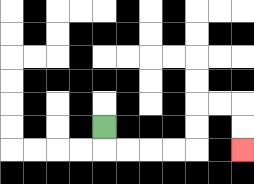{'start': '[4, 5]', 'end': '[10, 6]', 'path_directions': 'D,R,R,R,R,U,U,R,R,D,D', 'path_coordinates': '[[4, 5], [4, 6], [5, 6], [6, 6], [7, 6], [8, 6], [8, 5], [8, 4], [9, 4], [10, 4], [10, 5], [10, 6]]'}